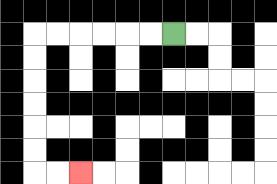{'start': '[7, 1]', 'end': '[3, 7]', 'path_directions': 'L,L,L,L,L,L,D,D,D,D,D,D,R,R', 'path_coordinates': '[[7, 1], [6, 1], [5, 1], [4, 1], [3, 1], [2, 1], [1, 1], [1, 2], [1, 3], [1, 4], [1, 5], [1, 6], [1, 7], [2, 7], [3, 7]]'}